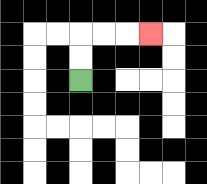{'start': '[3, 3]', 'end': '[6, 1]', 'path_directions': 'U,U,R,R,R', 'path_coordinates': '[[3, 3], [3, 2], [3, 1], [4, 1], [5, 1], [6, 1]]'}